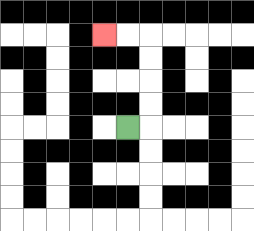{'start': '[5, 5]', 'end': '[4, 1]', 'path_directions': 'R,U,U,U,U,L,L', 'path_coordinates': '[[5, 5], [6, 5], [6, 4], [6, 3], [6, 2], [6, 1], [5, 1], [4, 1]]'}